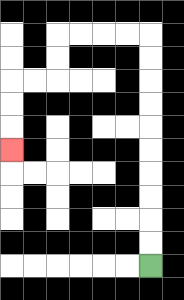{'start': '[6, 11]', 'end': '[0, 6]', 'path_directions': 'U,U,U,U,U,U,U,U,U,U,L,L,L,L,D,D,L,L,D,D,D', 'path_coordinates': '[[6, 11], [6, 10], [6, 9], [6, 8], [6, 7], [6, 6], [6, 5], [6, 4], [6, 3], [6, 2], [6, 1], [5, 1], [4, 1], [3, 1], [2, 1], [2, 2], [2, 3], [1, 3], [0, 3], [0, 4], [0, 5], [0, 6]]'}